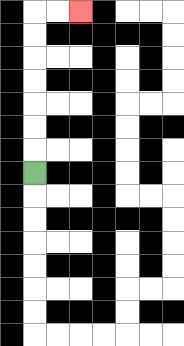{'start': '[1, 7]', 'end': '[3, 0]', 'path_directions': 'U,U,U,U,U,U,U,R,R', 'path_coordinates': '[[1, 7], [1, 6], [1, 5], [1, 4], [1, 3], [1, 2], [1, 1], [1, 0], [2, 0], [3, 0]]'}